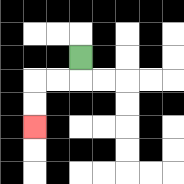{'start': '[3, 2]', 'end': '[1, 5]', 'path_directions': 'D,L,L,D,D', 'path_coordinates': '[[3, 2], [3, 3], [2, 3], [1, 3], [1, 4], [1, 5]]'}